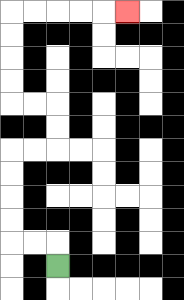{'start': '[2, 11]', 'end': '[5, 0]', 'path_directions': 'U,L,L,U,U,U,U,R,R,U,U,L,L,U,U,U,U,R,R,R,R,R', 'path_coordinates': '[[2, 11], [2, 10], [1, 10], [0, 10], [0, 9], [0, 8], [0, 7], [0, 6], [1, 6], [2, 6], [2, 5], [2, 4], [1, 4], [0, 4], [0, 3], [0, 2], [0, 1], [0, 0], [1, 0], [2, 0], [3, 0], [4, 0], [5, 0]]'}